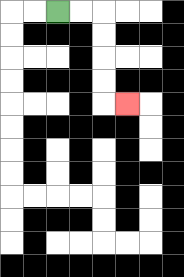{'start': '[2, 0]', 'end': '[5, 4]', 'path_directions': 'R,R,D,D,D,D,R', 'path_coordinates': '[[2, 0], [3, 0], [4, 0], [4, 1], [4, 2], [4, 3], [4, 4], [5, 4]]'}